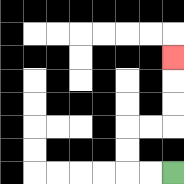{'start': '[7, 7]', 'end': '[7, 2]', 'path_directions': 'L,L,U,U,R,R,U,U,U', 'path_coordinates': '[[7, 7], [6, 7], [5, 7], [5, 6], [5, 5], [6, 5], [7, 5], [7, 4], [7, 3], [7, 2]]'}